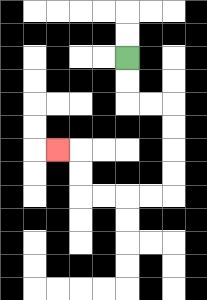{'start': '[5, 2]', 'end': '[2, 6]', 'path_directions': 'D,D,R,R,D,D,D,D,L,L,L,L,U,U,L', 'path_coordinates': '[[5, 2], [5, 3], [5, 4], [6, 4], [7, 4], [7, 5], [7, 6], [7, 7], [7, 8], [6, 8], [5, 8], [4, 8], [3, 8], [3, 7], [3, 6], [2, 6]]'}